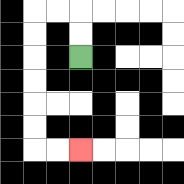{'start': '[3, 2]', 'end': '[3, 6]', 'path_directions': 'U,U,L,L,D,D,D,D,D,D,R,R', 'path_coordinates': '[[3, 2], [3, 1], [3, 0], [2, 0], [1, 0], [1, 1], [1, 2], [1, 3], [1, 4], [1, 5], [1, 6], [2, 6], [3, 6]]'}